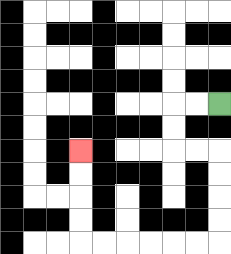{'start': '[9, 4]', 'end': '[3, 6]', 'path_directions': 'L,L,D,D,R,R,D,D,D,D,L,L,L,L,L,L,U,U,U,U', 'path_coordinates': '[[9, 4], [8, 4], [7, 4], [7, 5], [7, 6], [8, 6], [9, 6], [9, 7], [9, 8], [9, 9], [9, 10], [8, 10], [7, 10], [6, 10], [5, 10], [4, 10], [3, 10], [3, 9], [3, 8], [3, 7], [3, 6]]'}